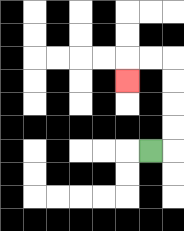{'start': '[6, 6]', 'end': '[5, 3]', 'path_directions': 'R,U,U,U,U,L,L,D', 'path_coordinates': '[[6, 6], [7, 6], [7, 5], [7, 4], [7, 3], [7, 2], [6, 2], [5, 2], [5, 3]]'}